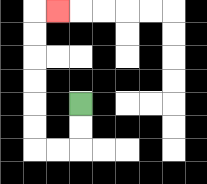{'start': '[3, 4]', 'end': '[2, 0]', 'path_directions': 'D,D,L,L,U,U,U,U,U,U,R', 'path_coordinates': '[[3, 4], [3, 5], [3, 6], [2, 6], [1, 6], [1, 5], [1, 4], [1, 3], [1, 2], [1, 1], [1, 0], [2, 0]]'}